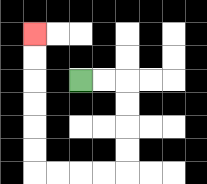{'start': '[3, 3]', 'end': '[1, 1]', 'path_directions': 'R,R,D,D,D,D,L,L,L,L,U,U,U,U,U,U', 'path_coordinates': '[[3, 3], [4, 3], [5, 3], [5, 4], [5, 5], [5, 6], [5, 7], [4, 7], [3, 7], [2, 7], [1, 7], [1, 6], [1, 5], [1, 4], [1, 3], [1, 2], [1, 1]]'}